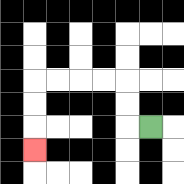{'start': '[6, 5]', 'end': '[1, 6]', 'path_directions': 'L,U,U,L,L,L,L,D,D,D', 'path_coordinates': '[[6, 5], [5, 5], [5, 4], [5, 3], [4, 3], [3, 3], [2, 3], [1, 3], [1, 4], [1, 5], [1, 6]]'}